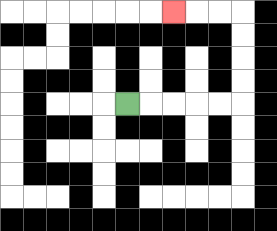{'start': '[5, 4]', 'end': '[7, 0]', 'path_directions': 'R,R,R,R,R,U,U,U,U,L,L,L', 'path_coordinates': '[[5, 4], [6, 4], [7, 4], [8, 4], [9, 4], [10, 4], [10, 3], [10, 2], [10, 1], [10, 0], [9, 0], [8, 0], [7, 0]]'}